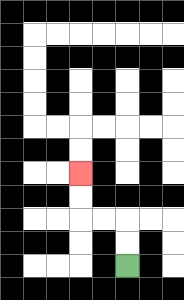{'start': '[5, 11]', 'end': '[3, 7]', 'path_directions': 'U,U,L,L,U,U', 'path_coordinates': '[[5, 11], [5, 10], [5, 9], [4, 9], [3, 9], [3, 8], [3, 7]]'}